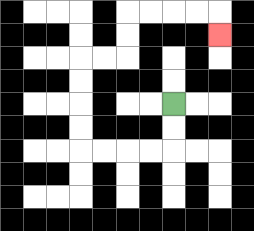{'start': '[7, 4]', 'end': '[9, 1]', 'path_directions': 'D,D,L,L,L,L,U,U,U,U,R,R,U,U,R,R,R,R,D', 'path_coordinates': '[[7, 4], [7, 5], [7, 6], [6, 6], [5, 6], [4, 6], [3, 6], [3, 5], [3, 4], [3, 3], [3, 2], [4, 2], [5, 2], [5, 1], [5, 0], [6, 0], [7, 0], [8, 0], [9, 0], [9, 1]]'}